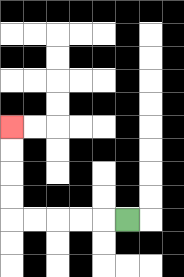{'start': '[5, 9]', 'end': '[0, 5]', 'path_directions': 'L,L,L,L,L,U,U,U,U', 'path_coordinates': '[[5, 9], [4, 9], [3, 9], [2, 9], [1, 9], [0, 9], [0, 8], [0, 7], [0, 6], [0, 5]]'}